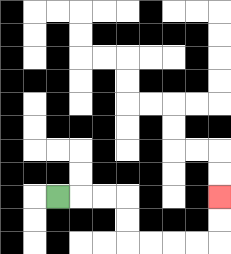{'start': '[2, 8]', 'end': '[9, 8]', 'path_directions': 'R,R,R,D,D,R,R,R,R,U,U', 'path_coordinates': '[[2, 8], [3, 8], [4, 8], [5, 8], [5, 9], [5, 10], [6, 10], [7, 10], [8, 10], [9, 10], [9, 9], [9, 8]]'}